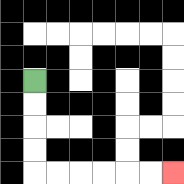{'start': '[1, 3]', 'end': '[7, 7]', 'path_directions': 'D,D,D,D,R,R,R,R,R,R', 'path_coordinates': '[[1, 3], [1, 4], [1, 5], [1, 6], [1, 7], [2, 7], [3, 7], [4, 7], [5, 7], [6, 7], [7, 7]]'}